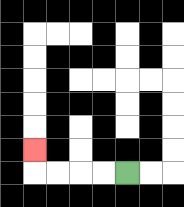{'start': '[5, 7]', 'end': '[1, 6]', 'path_directions': 'L,L,L,L,U', 'path_coordinates': '[[5, 7], [4, 7], [3, 7], [2, 7], [1, 7], [1, 6]]'}